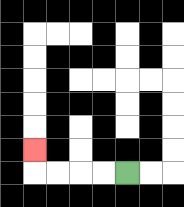{'start': '[5, 7]', 'end': '[1, 6]', 'path_directions': 'L,L,L,L,U', 'path_coordinates': '[[5, 7], [4, 7], [3, 7], [2, 7], [1, 7], [1, 6]]'}